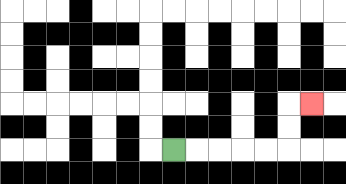{'start': '[7, 6]', 'end': '[13, 4]', 'path_directions': 'R,R,R,R,R,U,U,R', 'path_coordinates': '[[7, 6], [8, 6], [9, 6], [10, 6], [11, 6], [12, 6], [12, 5], [12, 4], [13, 4]]'}